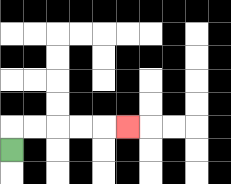{'start': '[0, 6]', 'end': '[5, 5]', 'path_directions': 'U,R,R,R,R,R', 'path_coordinates': '[[0, 6], [0, 5], [1, 5], [2, 5], [3, 5], [4, 5], [5, 5]]'}